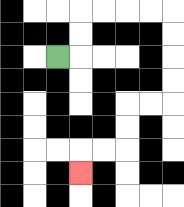{'start': '[2, 2]', 'end': '[3, 7]', 'path_directions': 'R,U,U,R,R,R,R,D,D,D,D,L,L,D,D,L,L,D', 'path_coordinates': '[[2, 2], [3, 2], [3, 1], [3, 0], [4, 0], [5, 0], [6, 0], [7, 0], [7, 1], [7, 2], [7, 3], [7, 4], [6, 4], [5, 4], [5, 5], [5, 6], [4, 6], [3, 6], [3, 7]]'}